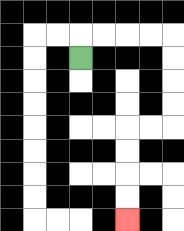{'start': '[3, 2]', 'end': '[5, 9]', 'path_directions': 'U,R,R,R,R,D,D,D,D,L,L,D,D,D,D', 'path_coordinates': '[[3, 2], [3, 1], [4, 1], [5, 1], [6, 1], [7, 1], [7, 2], [7, 3], [7, 4], [7, 5], [6, 5], [5, 5], [5, 6], [5, 7], [5, 8], [5, 9]]'}